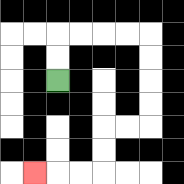{'start': '[2, 3]', 'end': '[1, 7]', 'path_directions': 'U,U,R,R,R,R,D,D,D,D,L,L,D,D,L,L,L', 'path_coordinates': '[[2, 3], [2, 2], [2, 1], [3, 1], [4, 1], [5, 1], [6, 1], [6, 2], [6, 3], [6, 4], [6, 5], [5, 5], [4, 5], [4, 6], [4, 7], [3, 7], [2, 7], [1, 7]]'}